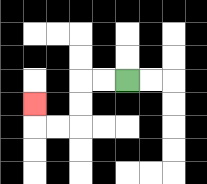{'start': '[5, 3]', 'end': '[1, 4]', 'path_directions': 'L,L,D,D,L,L,U', 'path_coordinates': '[[5, 3], [4, 3], [3, 3], [3, 4], [3, 5], [2, 5], [1, 5], [1, 4]]'}